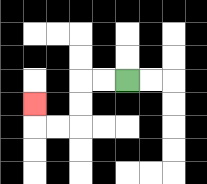{'start': '[5, 3]', 'end': '[1, 4]', 'path_directions': 'L,L,D,D,L,L,U', 'path_coordinates': '[[5, 3], [4, 3], [3, 3], [3, 4], [3, 5], [2, 5], [1, 5], [1, 4]]'}